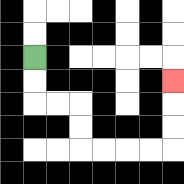{'start': '[1, 2]', 'end': '[7, 3]', 'path_directions': 'D,D,R,R,D,D,R,R,R,R,U,U,U', 'path_coordinates': '[[1, 2], [1, 3], [1, 4], [2, 4], [3, 4], [3, 5], [3, 6], [4, 6], [5, 6], [6, 6], [7, 6], [7, 5], [7, 4], [7, 3]]'}